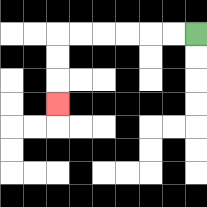{'start': '[8, 1]', 'end': '[2, 4]', 'path_directions': 'L,L,L,L,L,L,D,D,D', 'path_coordinates': '[[8, 1], [7, 1], [6, 1], [5, 1], [4, 1], [3, 1], [2, 1], [2, 2], [2, 3], [2, 4]]'}